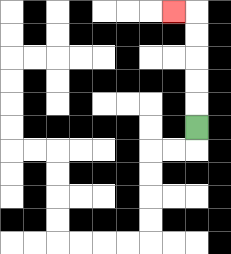{'start': '[8, 5]', 'end': '[7, 0]', 'path_directions': 'U,U,U,U,U,L', 'path_coordinates': '[[8, 5], [8, 4], [8, 3], [8, 2], [8, 1], [8, 0], [7, 0]]'}